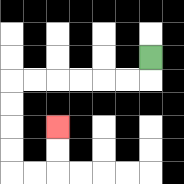{'start': '[6, 2]', 'end': '[2, 5]', 'path_directions': 'D,L,L,L,L,L,L,D,D,D,D,R,R,U,U', 'path_coordinates': '[[6, 2], [6, 3], [5, 3], [4, 3], [3, 3], [2, 3], [1, 3], [0, 3], [0, 4], [0, 5], [0, 6], [0, 7], [1, 7], [2, 7], [2, 6], [2, 5]]'}